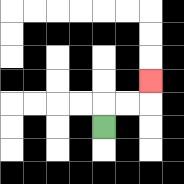{'start': '[4, 5]', 'end': '[6, 3]', 'path_directions': 'U,R,R,U', 'path_coordinates': '[[4, 5], [4, 4], [5, 4], [6, 4], [6, 3]]'}